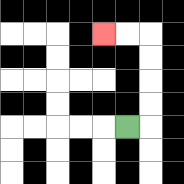{'start': '[5, 5]', 'end': '[4, 1]', 'path_directions': 'R,U,U,U,U,L,L', 'path_coordinates': '[[5, 5], [6, 5], [6, 4], [6, 3], [6, 2], [6, 1], [5, 1], [4, 1]]'}